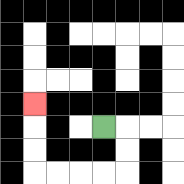{'start': '[4, 5]', 'end': '[1, 4]', 'path_directions': 'R,D,D,L,L,L,L,U,U,U', 'path_coordinates': '[[4, 5], [5, 5], [5, 6], [5, 7], [4, 7], [3, 7], [2, 7], [1, 7], [1, 6], [1, 5], [1, 4]]'}